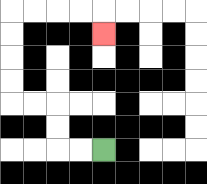{'start': '[4, 6]', 'end': '[4, 1]', 'path_directions': 'L,L,U,U,L,L,U,U,U,U,R,R,R,R,D', 'path_coordinates': '[[4, 6], [3, 6], [2, 6], [2, 5], [2, 4], [1, 4], [0, 4], [0, 3], [0, 2], [0, 1], [0, 0], [1, 0], [2, 0], [3, 0], [4, 0], [4, 1]]'}